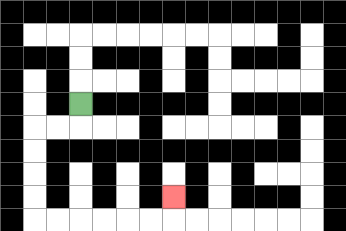{'start': '[3, 4]', 'end': '[7, 8]', 'path_directions': 'D,L,L,D,D,D,D,R,R,R,R,R,R,U', 'path_coordinates': '[[3, 4], [3, 5], [2, 5], [1, 5], [1, 6], [1, 7], [1, 8], [1, 9], [2, 9], [3, 9], [4, 9], [5, 9], [6, 9], [7, 9], [7, 8]]'}